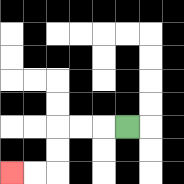{'start': '[5, 5]', 'end': '[0, 7]', 'path_directions': 'L,L,L,D,D,L,L', 'path_coordinates': '[[5, 5], [4, 5], [3, 5], [2, 5], [2, 6], [2, 7], [1, 7], [0, 7]]'}